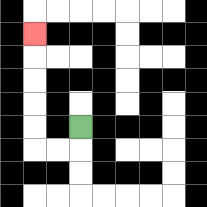{'start': '[3, 5]', 'end': '[1, 1]', 'path_directions': 'D,L,L,U,U,U,U,U', 'path_coordinates': '[[3, 5], [3, 6], [2, 6], [1, 6], [1, 5], [1, 4], [1, 3], [1, 2], [1, 1]]'}